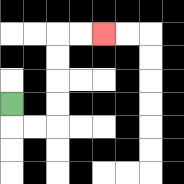{'start': '[0, 4]', 'end': '[4, 1]', 'path_directions': 'D,R,R,U,U,U,U,R,R', 'path_coordinates': '[[0, 4], [0, 5], [1, 5], [2, 5], [2, 4], [2, 3], [2, 2], [2, 1], [3, 1], [4, 1]]'}